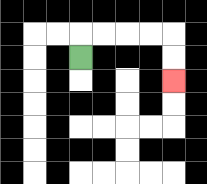{'start': '[3, 2]', 'end': '[7, 3]', 'path_directions': 'U,R,R,R,R,D,D', 'path_coordinates': '[[3, 2], [3, 1], [4, 1], [5, 1], [6, 1], [7, 1], [7, 2], [7, 3]]'}